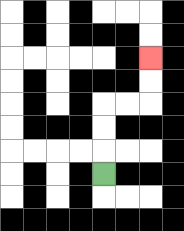{'start': '[4, 7]', 'end': '[6, 2]', 'path_directions': 'U,U,U,R,R,U,U', 'path_coordinates': '[[4, 7], [4, 6], [4, 5], [4, 4], [5, 4], [6, 4], [6, 3], [6, 2]]'}